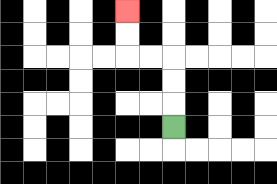{'start': '[7, 5]', 'end': '[5, 0]', 'path_directions': 'U,U,U,L,L,U,U', 'path_coordinates': '[[7, 5], [7, 4], [7, 3], [7, 2], [6, 2], [5, 2], [5, 1], [5, 0]]'}